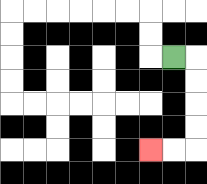{'start': '[7, 2]', 'end': '[6, 6]', 'path_directions': 'R,D,D,D,D,L,L', 'path_coordinates': '[[7, 2], [8, 2], [8, 3], [8, 4], [8, 5], [8, 6], [7, 6], [6, 6]]'}